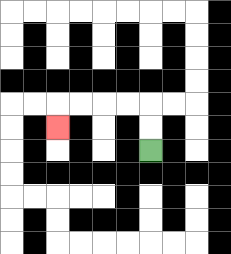{'start': '[6, 6]', 'end': '[2, 5]', 'path_directions': 'U,U,L,L,L,L,D', 'path_coordinates': '[[6, 6], [6, 5], [6, 4], [5, 4], [4, 4], [3, 4], [2, 4], [2, 5]]'}